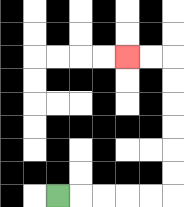{'start': '[2, 8]', 'end': '[5, 2]', 'path_directions': 'R,R,R,R,R,U,U,U,U,U,U,L,L', 'path_coordinates': '[[2, 8], [3, 8], [4, 8], [5, 8], [6, 8], [7, 8], [7, 7], [7, 6], [7, 5], [7, 4], [7, 3], [7, 2], [6, 2], [5, 2]]'}